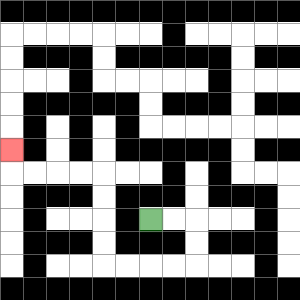{'start': '[6, 9]', 'end': '[0, 6]', 'path_directions': 'R,R,D,D,L,L,L,L,U,U,U,U,L,L,L,L,U', 'path_coordinates': '[[6, 9], [7, 9], [8, 9], [8, 10], [8, 11], [7, 11], [6, 11], [5, 11], [4, 11], [4, 10], [4, 9], [4, 8], [4, 7], [3, 7], [2, 7], [1, 7], [0, 7], [0, 6]]'}